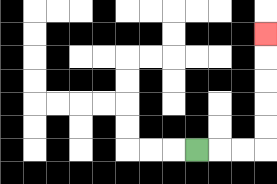{'start': '[8, 6]', 'end': '[11, 1]', 'path_directions': 'R,R,R,U,U,U,U,U', 'path_coordinates': '[[8, 6], [9, 6], [10, 6], [11, 6], [11, 5], [11, 4], [11, 3], [11, 2], [11, 1]]'}